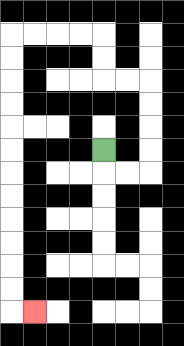{'start': '[4, 6]', 'end': '[1, 13]', 'path_directions': 'D,R,R,U,U,U,U,L,L,U,U,L,L,L,L,D,D,D,D,D,D,D,D,D,D,D,D,R', 'path_coordinates': '[[4, 6], [4, 7], [5, 7], [6, 7], [6, 6], [6, 5], [6, 4], [6, 3], [5, 3], [4, 3], [4, 2], [4, 1], [3, 1], [2, 1], [1, 1], [0, 1], [0, 2], [0, 3], [0, 4], [0, 5], [0, 6], [0, 7], [0, 8], [0, 9], [0, 10], [0, 11], [0, 12], [0, 13], [1, 13]]'}